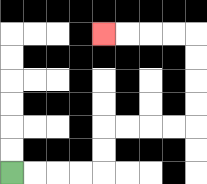{'start': '[0, 7]', 'end': '[4, 1]', 'path_directions': 'R,R,R,R,U,U,R,R,R,R,U,U,U,U,L,L,L,L', 'path_coordinates': '[[0, 7], [1, 7], [2, 7], [3, 7], [4, 7], [4, 6], [4, 5], [5, 5], [6, 5], [7, 5], [8, 5], [8, 4], [8, 3], [8, 2], [8, 1], [7, 1], [6, 1], [5, 1], [4, 1]]'}